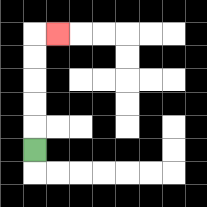{'start': '[1, 6]', 'end': '[2, 1]', 'path_directions': 'U,U,U,U,U,R', 'path_coordinates': '[[1, 6], [1, 5], [1, 4], [1, 3], [1, 2], [1, 1], [2, 1]]'}